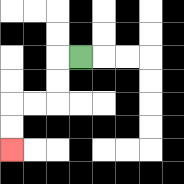{'start': '[3, 2]', 'end': '[0, 6]', 'path_directions': 'L,D,D,L,L,D,D', 'path_coordinates': '[[3, 2], [2, 2], [2, 3], [2, 4], [1, 4], [0, 4], [0, 5], [0, 6]]'}